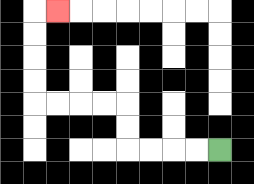{'start': '[9, 6]', 'end': '[2, 0]', 'path_directions': 'L,L,L,L,U,U,L,L,L,L,U,U,U,U,R', 'path_coordinates': '[[9, 6], [8, 6], [7, 6], [6, 6], [5, 6], [5, 5], [5, 4], [4, 4], [3, 4], [2, 4], [1, 4], [1, 3], [1, 2], [1, 1], [1, 0], [2, 0]]'}